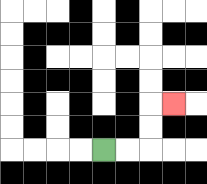{'start': '[4, 6]', 'end': '[7, 4]', 'path_directions': 'R,R,U,U,R', 'path_coordinates': '[[4, 6], [5, 6], [6, 6], [6, 5], [6, 4], [7, 4]]'}